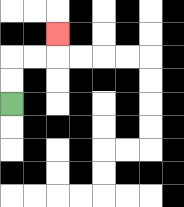{'start': '[0, 4]', 'end': '[2, 1]', 'path_directions': 'U,U,R,R,U', 'path_coordinates': '[[0, 4], [0, 3], [0, 2], [1, 2], [2, 2], [2, 1]]'}